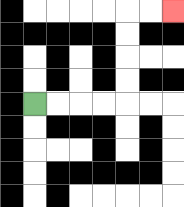{'start': '[1, 4]', 'end': '[7, 0]', 'path_directions': 'R,R,R,R,U,U,U,U,R,R', 'path_coordinates': '[[1, 4], [2, 4], [3, 4], [4, 4], [5, 4], [5, 3], [5, 2], [5, 1], [5, 0], [6, 0], [7, 0]]'}